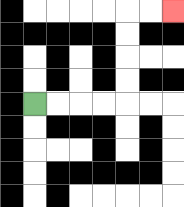{'start': '[1, 4]', 'end': '[7, 0]', 'path_directions': 'R,R,R,R,U,U,U,U,R,R', 'path_coordinates': '[[1, 4], [2, 4], [3, 4], [4, 4], [5, 4], [5, 3], [5, 2], [5, 1], [5, 0], [6, 0], [7, 0]]'}